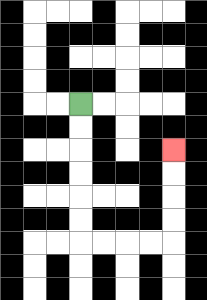{'start': '[3, 4]', 'end': '[7, 6]', 'path_directions': 'D,D,D,D,D,D,R,R,R,R,U,U,U,U', 'path_coordinates': '[[3, 4], [3, 5], [3, 6], [3, 7], [3, 8], [3, 9], [3, 10], [4, 10], [5, 10], [6, 10], [7, 10], [7, 9], [7, 8], [7, 7], [7, 6]]'}